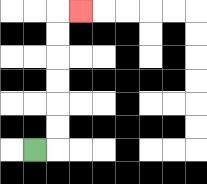{'start': '[1, 6]', 'end': '[3, 0]', 'path_directions': 'R,U,U,U,U,U,U,R', 'path_coordinates': '[[1, 6], [2, 6], [2, 5], [2, 4], [2, 3], [2, 2], [2, 1], [2, 0], [3, 0]]'}